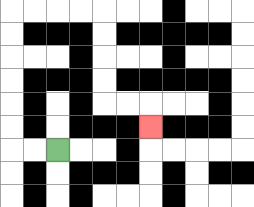{'start': '[2, 6]', 'end': '[6, 5]', 'path_directions': 'L,L,U,U,U,U,U,U,R,R,R,R,D,D,D,D,R,R,D', 'path_coordinates': '[[2, 6], [1, 6], [0, 6], [0, 5], [0, 4], [0, 3], [0, 2], [0, 1], [0, 0], [1, 0], [2, 0], [3, 0], [4, 0], [4, 1], [4, 2], [4, 3], [4, 4], [5, 4], [6, 4], [6, 5]]'}